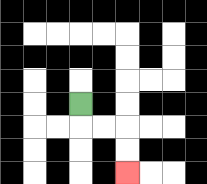{'start': '[3, 4]', 'end': '[5, 7]', 'path_directions': 'D,R,R,D,D', 'path_coordinates': '[[3, 4], [3, 5], [4, 5], [5, 5], [5, 6], [5, 7]]'}